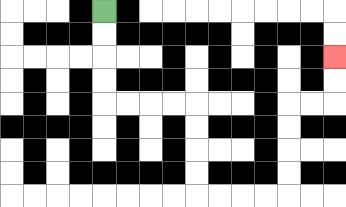{'start': '[4, 0]', 'end': '[14, 2]', 'path_directions': 'D,D,D,D,R,R,R,R,D,D,D,D,R,R,R,R,U,U,U,U,R,R,U,U', 'path_coordinates': '[[4, 0], [4, 1], [4, 2], [4, 3], [4, 4], [5, 4], [6, 4], [7, 4], [8, 4], [8, 5], [8, 6], [8, 7], [8, 8], [9, 8], [10, 8], [11, 8], [12, 8], [12, 7], [12, 6], [12, 5], [12, 4], [13, 4], [14, 4], [14, 3], [14, 2]]'}